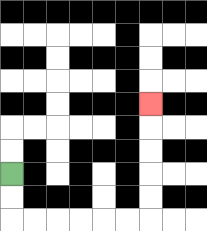{'start': '[0, 7]', 'end': '[6, 4]', 'path_directions': 'D,D,R,R,R,R,R,R,U,U,U,U,U', 'path_coordinates': '[[0, 7], [0, 8], [0, 9], [1, 9], [2, 9], [3, 9], [4, 9], [5, 9], [6, 9], [6, 8], [6, 7], [6, 6], [6, 5], [6, 4]]'}